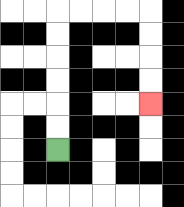{'start': '[2, 6]', 'end': '[6, 4]', 'path_directions': 'U,U,U,U,U,U,R,R,R,R,D,D,D,D', 'path_coordinates': '[[2, 6], [2, 5], [2, 4], [2, 3], [2, 2], [2, 1], [2, 0], [3, 0], [4, 0], [5, 0], [6, 0], [6, 1], [6, 2], [6, 3], [6, 4]]'}